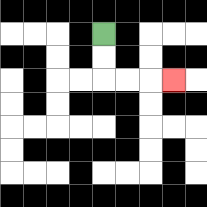{'start': '[4, 1]', 'end': '[7, 3]', 'path_directions': 'D,D,R,R,R', 'path_coordinates': '[[4, 1], [4, 2], [4, 3], [5, 3], [6, 3], [7, 3]]'}